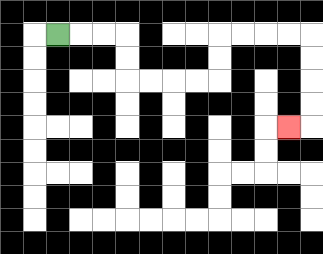{'start': '[2, 1]', 'end': '[12, 5]', 'path_directions': 'R,R,R,D,D,R,R,R,R,U,U,R,R,R,R,D,D,D,D,L', 'path_coordinates': '[[2, 1], [3, 1], [4, 1], [5, 1], [5, 2], [5, 3], [6, 3], [7, 3], [8, 3], [9, 3], [9, 2], [9, 1], [10, 1], [11, 1], [12, 1], [13, 1], [13, 2], [13, 3], [13, 4], [13, 5], [12, 5]]'}